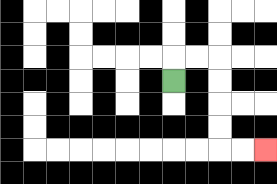{'start': '[7, 3]', 'end': '[11, 6]', 'path_directions': 'U,R,R,D,D,D,D,R,R', 'path_coordinates': '[[7, 3], [7, 2], [8, 2], [9, 2], [9, 3], [9, 4], [9, 5], [9, 6], [10, 6], [11, 6]]'}